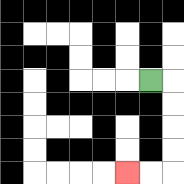{'start': '[6, 3]', 'end': '[5, 7]', 'path_directions': 'R,D,D,D,D,L,L', 'path_coordinates': '[[6, 3], [7, 3], [7, 4], [7, 5], [7, 6], [7, 7], [6, 7], [5, 7]]'}